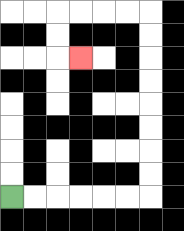{'start': '[0, 8]', 'end': '[3, 2]', 'path_directions': 'R,R,R,R,R,R,U,U,U,U,U,U,U,U,L,L,L,L,D,D,R', 'path_coordinates': '[[0, 8], [1, 8], [2, 8], [3, 8], [4, 8], [5, 8], [6, 8], [6, 7], [6, 6], [6, 5], [6, 4], [6, 3], [6, 2], [6, 1], [6, 0], [5, 0], [4, 0], [3, 0], [2, 0], [2, 1], [2, 2], [3, 2]]'}